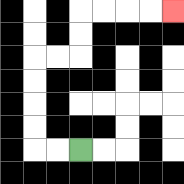{'start': '[3, 6]', 'end': '[7, 0]', 'path_directions': 'L,L,U,U,U,U,R,R,U,U,R,R,R,R', 'path_coordinates': '[[3, 6], [2, 6], [1, 6], [1, 5], [1, 4], [1, 3], [1, 2], [2, 2], [3, 2], [3, 1], [3, 0], [4, 0], [5, 0], [6, 0], [7, 0]]'}